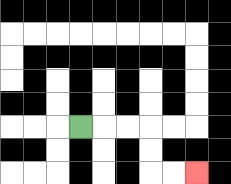{'start': '[3, 5]', 'end': '[8, 7]', 'path_directions': 'R,R,R,D,D,R,R', 'path_coordinates': '[[3, 5], [4, 5], [5, 5], [6, 5], [6, 6], [6, 7], [7, 7], [8, 7]]'}